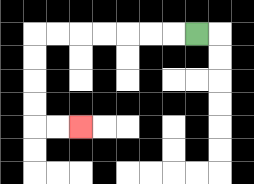{'start': '[8, 1]', 'end': '[3, 5]', 'path_directions': 'L,L,L,L,L,L,L,D,D,D,D,R,R', 'path_coordinates': '[[8, 1], [7, 1], [6, 1], [5, 1], [4, 1], [3, 1], [2, 1], [1, 1], [1, 2], [1, 3], [1, 4], [1, 5], [2, 5], [3, 5]]'}